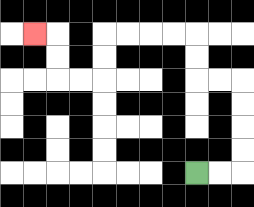{'start': '[8, 7]', 'end': '[1, 1]', 'path_directions': 'R,R,U,U,U,U,L,L,U,U,L,L,L,L,D,D,L,L,U,U,L', 'path_coordinates': '[[8, 7], [9, 7], [10, 7], [10, 6], [10, 5], [10, 4], [10, 3], [9, 3], [8, 3], [8, 2], [8, 1], [7, 1], [6, 1], [5, 1], [4, 1], [4, 2], [4, 3], [3, 3], [2, 3], [2, 2], [2, 1], [1, 1]]'}